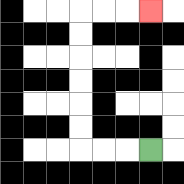{'start': '[6, 6]', 'end': '[6, 0]', 'path_directions': 'L,L,L,U,U,U,U,U,U,R,R,R', 'path_coordinates': '[[6, 6], [5, 6], [4, 6], [3, 6], [3, 5], [3, 4], [3, 3], [3, 2], [3, 1], [3, 0], [4, 0], [5, 0], [6, 0]]'}